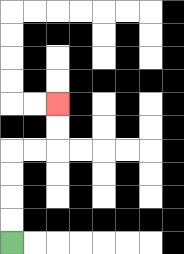{'start': '[0, 10]', 'end': '[2, 4]', 'path_directions': 'U,U,U,U,R,R,U,U', 'path_coordinates': '[[0, 10], [0, 9], [0, 8], [0, 7], [0, 6], [1, 6], [2, 6], [2, 5], [2, 4]]'}